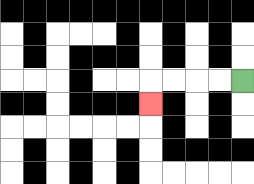{'start': '[10, 3]', 'end': '[6, 4]', 'path_directions': 'L,L,L,L,D', 'path_coordinates': '[[10, 3], [9, 3], [8, 3], [7, 3], [6, 3], [6, 4]]'}